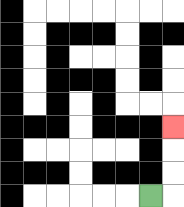{'start': '[6, 8]', 'end': '[7, 5]', 'path_directions': 'R,U,U,U', 'path_coordinates': '[[6, 8], [7, 8], [7, 7], [7, 6], [7, 5]]'}